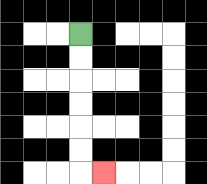{'start': '[3, 1]', 'end': '[4, 7]', 'path_directions': 'D,D,D,D,D,D,R', 'path_coordinates': '[[3, 1], [3, 2], [3, 3], [3, 4], [3, 5], [3, 6], [3, 7], [4, 7]]'}